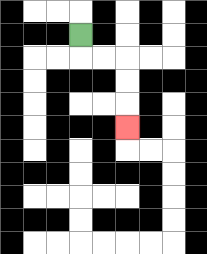{'start': '[3, 1]', 'end': '[5, 5]', 'path_directions': 'D,R,R,D,D,D', 'path_coordinates': '[[3, 1], [3, 2], [4, 2], [5, 2], [5, 3], [5, 4], [5, 5]]'}